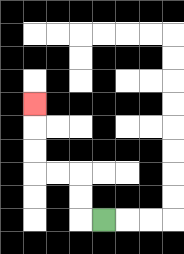{'start': '[4, 9]', 'end': '[1, 4]', 'path_directions': 'L,U,U,L,L,U,U,U', 'path_coordinates': '[[4, 9], [3, 9], [3, 8], [3, 7], [2, 7], [1, 7], [1, 6], [1, 5], [1, 4]]'}